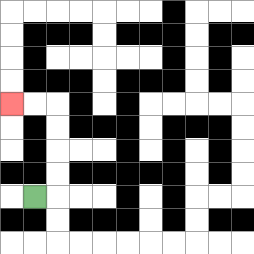{'start': '[1, 8]', 'end': '[0, 4]', 'path_directions': 'R,U,U,U,U,L,L', 'path_coordinates': '[[1, 8], [2, 8], [2, 7], [2, 6], [2, 5], [2, 4], [1, 4], [0, 4]]'}